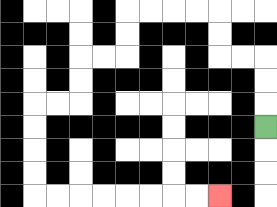{'start': '[11, 5]', 'end': '[9, 8]', 'path_directions': 'U,U,U,L,L,U,U,L,L,L,L,D,D,L,L,D,D,L,L,D,D,D,D,R,R,R,R,R,R,R,R', 'path_coordinates': '[[11, 5], [11, 4], [11, 3], [11, 2], [10, 2], [9, 2], [9, 1], [9, 0], [8, 0], [7, 0], [6, 0], [5, 0], [5, 1], [5, 2], [4, 2], [3, 2], [3, 3], [3, 4], [2, 4], [1, 4], [1, 5], [1, 6], [1, 7], [1, 8], [2, 8], [3, 8], [4, 8], [5, 8], [6, 8], [7, 8], [8, 8], [9, 8]]'}